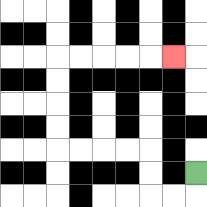{'start': '[8, 7]', 'end': '[7, 2]', 'path_directions': 'D,L,L,U,U,L,L,L,L,U,U,U,U,R,R,R,R,R', 'path_coordinates': '[[8, 7], [8, 8], [7, 8], [6, 8], [6, 7], [6, 6], [5, 6], [4, 6], [3, 6], [2, 6], [2, 5], [2, 4], [2, 3], [2, 2], [3, 2], [4, 2], [5, 2], [6, 2], [7, 2]]'}